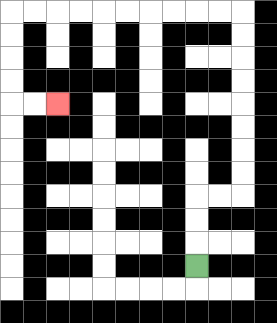{'start': '[8, 11]', 'end': '[2, 4]', 'path_directions': 'U,U,U,R,R,U,U,U,U,U,U,U,U,L,L,L,L,L,L,L,L,L,L,D,D,D,D,R,R', 'path_coordinates': '[[8, 11], [8, 10], [8, 9], [8, 8], [9, 8], [10, 8], [10, 7], [10, 6], [10, 5], [10, 4], [10, 3], [10, 2], [10, 1], [10, 0], [9, 0], [8, 0], [7, 0], [6, 0], [5, 0], [4, 0], [3, 0], [2, 0], [1, 0], [0, 0], [0, 1], [0, 2], [0, 3], [0, 4], [1, 4], [2, 4]]'}